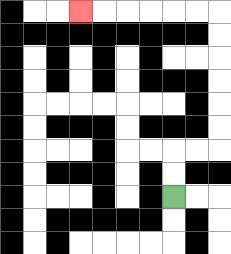{'start': '[7, 8]', 'end': '[3, 0]', 'path_directions': 'U,U,R,R,U,U,U,U,U,U,L,L,L,L,L,L', 'path_coordinates': '[[7, 8], [7, 7], [7, 6], [8, 6], [9, 6], [9, 5], [9, 4], [9, 3], [9, 2], [9, 1], [9, 0], [8, 0], [7, 0], [6, 0], [5, 0], [4, 0], [3, 0]]'}